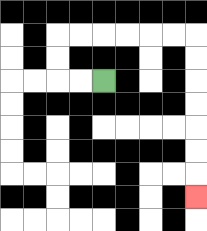{'start': '[4, 3]', 'end': '[8, 8]', 'path_directions': 'L,L,U,U,R,R,R,R,R,R,D,D,D,D,D,D,D', 'path_coordinates': '[[4, 3], [3, 3], [2, 3], [2, 2], [2, 1], [3, 1], [4, 1], [5, 1], [6, 1], [7, 1], [8, 1], [8, 2], [8, 3], [8, 4], [8, 5], [8, 6], [8, 7], [8, 8]]'}